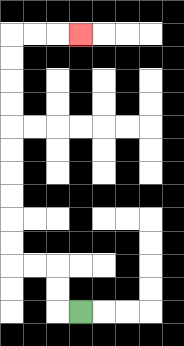{'start': '[3, 13]', 'end': '[3, 1]', 'path_directions': 'L,U,U,L,L,U,U,U,U,U,U,U,U,U,U,R,R,R', 'path_coordinates': '[[3, 13], [2, 13], [2, 12], [2, 11], [1, 11], [0, 11], [0, 10], [0, 9], [0, 8], [0, 7], [0, 6], [0, 5], [0, 4], [0, 3], [0, 2], [0, 1], [1, 1], [2, 1], [3, 1]]'}